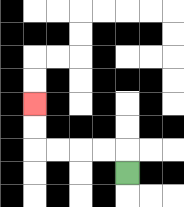{'start': '[5, 7]', 'end': '[1, 4]', 'path_directions': 'U,L,L,L,L,U,U', 'path_coordinates': '[[5, 7], [5, 6], [4, 6], [3, 6], [2, 6], [1, 6], [1, 5], [1, 4]]'}